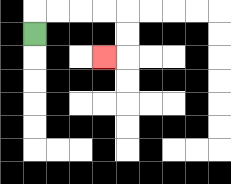{'start': '[1, 1]', 'end': '[4, 2]', 'path_directions': 'U,R,R,R,R,D,D,L', 'path_coordinates': '[[1, 1], [1, 0], [2, 0], [3, 0], [4, 0], [5, 0], [5, 1], [5, 2], [4, 2]]'}